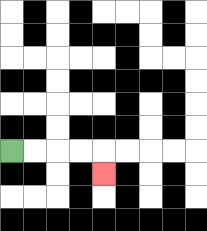{'start': '[0, 6]', 'end': '[4, 7]', 'path_directions': 'R,R,R,R,D', 'path_coordinates': '[[0, 6], [1, 6], [2, 6], [3, 6], [4, 6], [4, 7]]'}